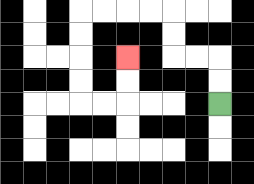{'start': '[9, 4]', 'end': '[5, 2]', 'path_directions': 'U,U,L,L,U,U,L,L,L,L,D,D,D,D,R,R,U,U', 'path_coordinates': '[[9, 4], [9, 3], [9, 2], [8, 2], [7, 2], [7, 1], [7, 0], [6, 0], [5, 0], [4, 0], [3, 0], [3, 1], [3, 2], [3, 3], [3, 4], [4, 4], [5, 4], [5, 3], [5, 2]]'}